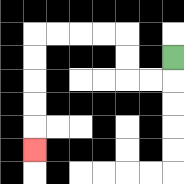{'start': '[7, 2]', 'end': '[1, 6]', 'path_directions': 'D,L,L,U,U,L,L,L,L,D,D,D,D,D', 'path_coordinates': '[[7, 2], [7, 3], [6, 3], [5, 3], [5, 2], [5, 1], [4, 1], [3, 1], [2, 1], [1, 1], [1, 2], [1, 3], [1, 4], [1, 5], [1, 6]]'}